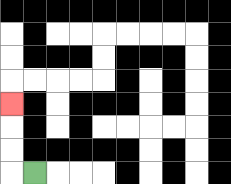{'start': '[1, 7]', 'end': '[0, 4]', 'path_directions': 'L,U,U,U', 'path_coordinates': '[[1, 7], [0, 7], [0, 6], [0, 5], [0, 4]]'}